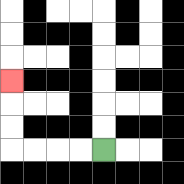{'start': '[4, 6]', 'end': '[0, 3]', 'path_directions': 'L,L,L,L,U,U,U', 'path_coordinates': '[[4, 6], [3, 6], [2, 6], [1, 6], [0, 6], [0, 5], [0, 4], [0, 3]]'}